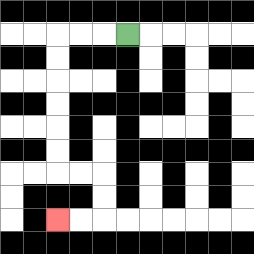{'start': '[5, 1]', 'end': '[2, 9]', 'path_directions': 'L,L,L,D,D,D,D,D,D,R,R,D,D,L,L', 'path_coordinates': '[[5, 1], [4, 1], [3, 1], [2, 1], [2, 2], [2, 3], [2, 4], [2, 5], [2, 6], [2, 7], [3, 7], [4, 7], [4, 8], [4, 9], [3, 9], [2, 9]]'}